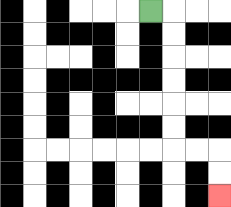{'start': '[6, 0]', 'end': '[9, 8]', 'path_directions': 'R,D,D,D,D,D,D,R,R,D,D', 'path_coordinates': '[[6, 0], [7, 0], [7, 1], [7, 2], [7, 3], [7, 4], [7, 5], [7, 6], [8, 6], [9, 6], [9, 7], [9, 8]]'}